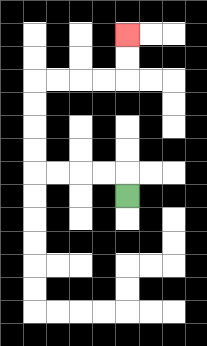{'start': '[5, 8]', 'end': '[5, 1]', 'path_directions': 'U,L,L,L,L,U,U,U,U,R,R,R,R,U,U', 'path_coordinates': '[[5, 8], [5, 7], [4, 7], [3, 7], [2, 7], [1, 7], [1, 6], [1, 5], [1, 4], [1, 3], [2, 3], [3, 3], [4, 3], [5, 3], [5, 2], [5, 1]]'}